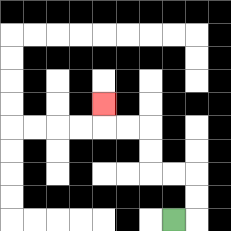{'start': '[7, 9]', 'end': '[4, 4]', 'path_directions': 'R,U,U,L,L,U,U,L,L,U', 'path_coordinates': '[[7, 9], [8, 9], [8, 8], [8, 7], [7, 7], [6, 7], [6, 6], [6, 5], [5, 5], [4, 5], [4, 4]]'}